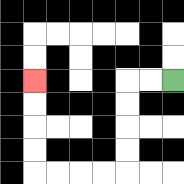{'start': '[7, 3]', 'end': '[1, 3]', 'path_directions': 'L,L,D,D,D,D,L,L,L,L,U,U,U,U', 'path_coordinates': '[[7, 3], [6, 3], [5, 3], [5, 4], [5, 5], [5, 6], [5, 7], [4, 7], [3, 7], [2, 7], [1, 7], [1, 6], [1, 5], [1, 4], [1, 3]]'}